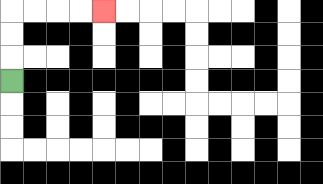{'start': '[0, 3]', 'end': '[4, 0]', 'path_directions': 'U,U,U,R,R,R,R', 'path_coordinates': '[[0, 3], [0, 2], [0, 1], [0, 0], [1, 0], [2, 0], [3, 0], [4, 0]]'}